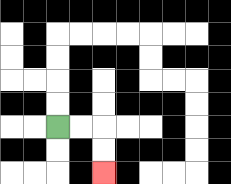{'start': '[2, 5]', 'end': '[4, 7]', 'path_directions': 'R,R,D,D', 'path_coordinates': '[[2, 5], [3, 5], [4, 5], [4, 6], [4, 7]]'}